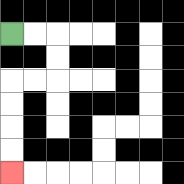{'start': '[0, 1]', 'end': '[0, 7]', 'path_directions': 'R,R,D,D,L,L,D,D,D,D', 'path_coordinates': '[[0, 1], [1, 1], [2, 1], [2, 2], [2, 3], [1, 3], [0, 3], [0, 4], [0, 5], [0, 6], [0, 7]]'}